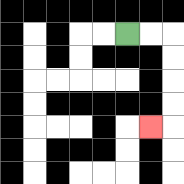{'start': '[5, 1]', 'end': '[6, 5]', 'path_directions': 'R,R,D,D,D,D,L', 'path_coordinates': '[[5, 1], [6, 1], [7, 1], [7, 2], [7, 3], [7, 4], [7, 5], [6, 5]]'}